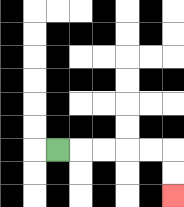{'start': '[2, 6]', 'end': '[7, 8]', 'path_directions': 'R,R,R,R,R,D,D', 'path_coordinates': '[[2, 6], [3, 6], [4, 6], [5, 6], [6, 6], [7, 6], [7, 7], [7, 8]]'}